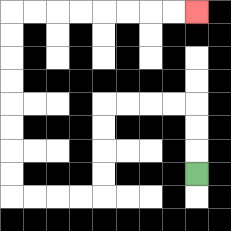{'start': '[8, 7]', 'end': '[8, 0]', 'path_directions': 'U,U,U,L,L,L,L,D,D,D,D,L,L,L,L,U,U,U,U,U,U,U,U,R,R,R,R,R,R,R,R', 'path_coordinates': '[[8, 7], [8, 6], [8, 5], [8, 4], [7, 4], [6, 4], [5, 4], [4, 4], [4, 5], [4, 6], [4, 7], [4, 8], [3, 8], [2, 8], [1, 8], [0, 8], [0, 7], [0, 6], [0, 5], [0, 4], [0, 3], [0, 2], [0, 1], [0, 0], [1, 0], [2, 0], [3, 0], [4, 0], [5, 0], [6, 0], [7, 0], [8, 0]]'}